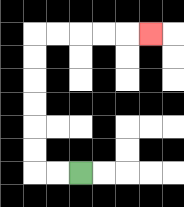{'start': '[3, 7]', 'end': '[6, 1]', 'path_directions': 'L,L,U,U,U,U,U,U,R,R,R,R,R', 'path_coordinates': '[[3, 7], [2, 7], [1, 7], [1, 6], [1, 5], [1, 4], [1, 3], [1, 2], [1, 1], [2, 1], [3, 1], [4, 1], [5, 1], [6, 1]]'}